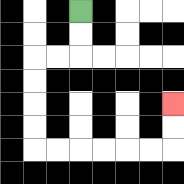{'start': '[3, 0]', 'end': '[7, 4]', 'path_directions': 'D,D,L,L,D,D,D,D,R,R,R,R,R,R,U,U', 'path_coordinates': '[[3, 0], [3, 1], [3, 2], [2, 2], [1, 2], [1, 3], [1, 4], [1, 5], [1, 6], [2, 6], [3, 6], [4, 6], [5, 6], [6, 6], [7, 6], [7, 5], [7, 4]]'}